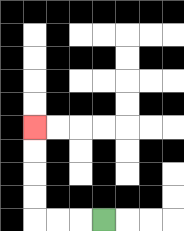{'start': '[4, 9]', 'end': '[1, 5]', 'path_directions': 'L,L,L,U,U,U,U', 'path_coordinates': '[[4, 9], [3, 9], [2, 9], [1, 9], [1, 8], [1, 7], [1, 6], [1, 5]]'}